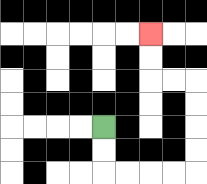{'start': '[4, 5]', 'end': '[6, 1]', 'path_directions': 'D,D,R,R,R,R,U,U,U,U,L,L,U,U', 'path_coordinates': '[[4, 5], [4, 6], [4, 7], [5, 7], [6, 7], [7, 7], [8, 7], [8, 6], [8, 5], [8, 4], [8, 3], [7, 3], [6, 3], [6, 2], [6, 1]]'}